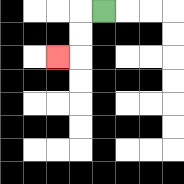{'start': '[4, 0]', 'end': '[2, 2]', 'path_directions': 'L,D,D,L', 'path_coordinates': '[[4, 0], [3, 0], [3, 1], [3, 2], [2, 2]]'}